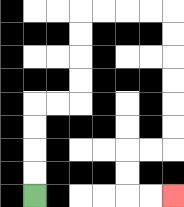{'start': '[1, 8]', 'end': '[7, 8]', 'path_directions': 'U,U,U,U,R,R,U,U,U,U,R,R,R,R,D,D,D,D,D,D,L,L,D,D,R,R', 'path_coordinates': '[[1, 8], [1, 7], [1, 6], [1, 5], [1, 4], [2, 4], [3, 4], [3, 3], [3, 2], [3, 1], [3, 0], [4, 0], [5, 0], [6, 0], [7, 0], [7, 1], [7, 2], [7, 3], [7, 4], [7, 5], [7, 6], [6, 6], [5, 6], [5, 7], [5, 8], [6, 8], [7, 8]]'}